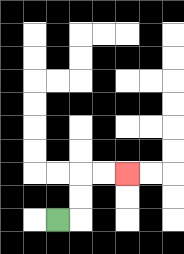{'start': '[2, 9]', 'end': '[5, 7]', 'path_directions': 'R,U,U,R,R', 'path_coordinates': '[[2, 9], [3, 9], [3, 8], [3, 7], [4, 7], [5, 7]]'}